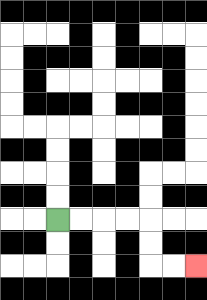{'start': '[2, 9]', 'end': '[8, 11]', 'path_directions': 'R,R,R,R,D,D,R,R', 'path_coordinates': '[[2, 9], [3, 9], [4, 9], [5, 9], [6, 9], [6, 10], [6, 11], [7, 11], [8, 11]]'}